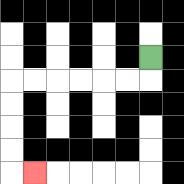{'start': '[6, 2]', 'end': '[1, 7]', 'path_directions': 'D,L,L,L,L,L,L,D,D,D,D,R', 'path_coordinates': '[[6, 2], [6, 3], [5, 3], [4, 3], [3, 3], [2, 3], [1, 3], [0, 3], [0, 4], [0, 5], [0, 6], [0, 7], [1, 7]]'}